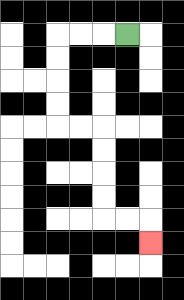{'start': '[5, 1]', 'end': '[6, 10]', 'path_directions': 'L,L,L,D,D,D,D,R,R,D,D,D,D,R,R,D', 'path_coordinates': '[[5, 1], [4, 1], [3, 1], [2, 1], [2, 2], [2, 3], [2, 4], [2, 5], [3, 5], [4, 5], [4, 6], [4, 7], [4, 8], [4, 9], [5, 9], [6, 9], [6, 10]]'}